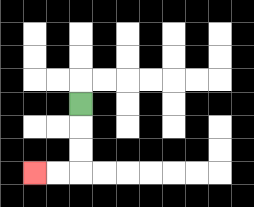{'start': '[3, 4]', 'end': '[1, 7]', 'path_directions': 'D,D,D,L,L', 'path_coordinates': '[[3, 4], [3, 5], [3, 6], [3, 7], [2, 7], [1, 7]]'}